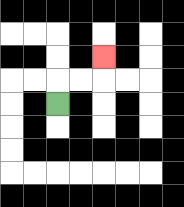{'start': '[2, 4]', 'end': '[4, 2]', 'path_directions': 'U,R,R,U', 'path_coordinates': '[[2, 4], [2, 3], [3, 3], [4, 3], [4, 2]]'}